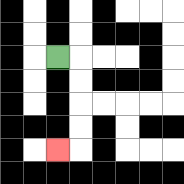{'start': '[2, 2]', 'end': '[2, 6]', 'path_directions': 'R,D,D,D,D,L', 'path_coordinates': '[[2, 2], [3, 2], [3, 3], [3, 4], [3, 5], [3, 6], [2, 6]]'}